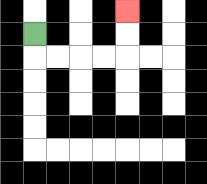{'start': '[1, 1]', 'end': '[5, 0]', 'path_directions': 'D,R,R,R,R,U,U', 'path_coordinates': '[[1, 1], [1, 2], [2, 2], [3, 2], [4, 2], [5, 2], [5, 1], [5, 0]]'}